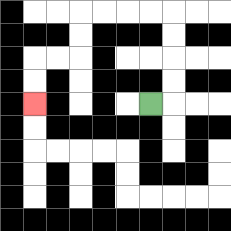{'start': '[6, 4]', 'end': '[1, 4]', 'path_directions': 'R,U,U,U,U,L,L,L,L,D,D,L,L,D,D', 'path_coordinates': '[[6, 4], [7, 4], [7, 3], [7, 2], [7, 1], [7, 0], [6, 0], [5, 0], [4, 0], [3, 0], [3, 1], [3, 2], [2, 2], [1, 2], [1, 3], [1, 4]]'}